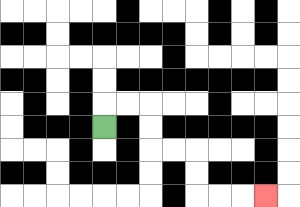{'start': '[4, 5]', 'end': '[11, 8]', 'path_directions': 'U,R,R,D,D,R,R,D,D,R,R,R', 'path_coordinates': '[[4, 5], [4, 4], [5, 4], [6, 4], [6, 5], [6, 6], [7, 6], [8, 6], [8, 7], [8, 8], [9, 8], [10, 8], [11, 8]]'}